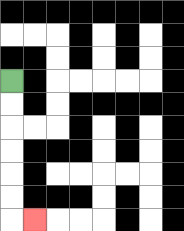{'start': '[0, 3]', 'end': '[1, 9]', 'path_directions': 'D,D,D,D,D,D,R', 'path_coordinates': '[[0, 3], [0, 4], [0, 5], [0, 6], [0, 7], [0, 8], [0, 9], [1, 9]]'}